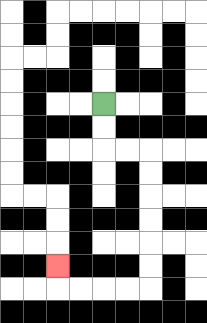{'start': '[4, 4]', 'end': '[2, 11]', 'path_directions': 'D,D,R,R,D,D,D,D,D,D,L,L,L,L,U', 'path_coordinates': '[[4, 4], [4, 5], [4, 6], [5, 6], [6, 6], [6, 7], [6, 8], [6, 9], [6, 10], [6, 11], [6, 12], [5, 12], [4, 12], [3, 12], [2, 12], [2, 11]]'}